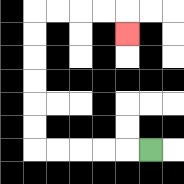{'start': '[6, 6]', 'end': '[5, 1]', 'path_directions': 'L,L,L,L,L,U,U,U,U,U,U,R,R,R,R,D', 'path_coordinates': '[[6, 6], [5, 6], [4, 6], [3, 6], [2, 6], [1, 6], [1, 5], [1, 4], [1, 3], [1, 2], [1, 1], [1, 0], [2, 0], [3, 0], [4, 0], [5, 0], [5, 1]]'}